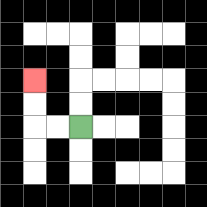{'start': '[3, 5]', 'end': '[1, 3]', 'path_directions': 'L,L,U,U', 'path_coordinates': '[[3, 5], [2, 5], [1, 5], [1, 4], [1, 3]]'}